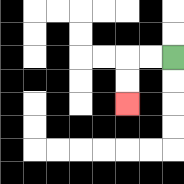{'start': '[7, 2]', 'end': '[5, 4]', 'path_directions': 'L,L,D,D', 'path_coordinates': '[[7, 2], [6, 2], [5, 2], [5, 3], [5, 4]]'}